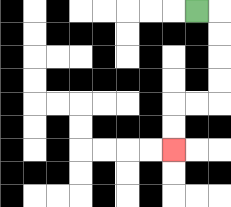{'start': '[8, 0]', 'end': '[7, 6]', 'path_directions': 'R,D,D,D,D,L,L,D,D', 'path_coordinates': '[[8, 0], [9, 0], [9, 1], [9, 2], [9, 3], [9, 4], [8, 4], [7, 4], [7, 5], [7, 6]]'}